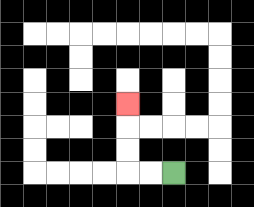{'start': '[7, 7]', 'end': '[5, 4]', 'path_directions': 'L,L,U,U,U', 'path_coordinates': '[[7, 7], [6, 7], [5, 7], [5, 6], [5, 5], [5, 4]]'}